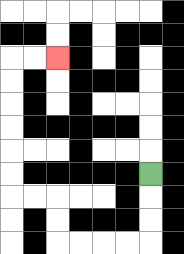{'start': '[6, 7]', 'end': '[2, 2]', 'path_directions': 'D,D,D,L,L,L,L,U,U,L,L,U,U,U,U,U,U,R,R', 'path_coordinates': '[[6, 7], [6, 8], [6, 9], [6, 10], [5, 10], [4, 10], [3, 10], [2, 10], [2, 9], [2, 8], [1, 8], [0, 8], [0, 7], [0, 6], [0, 5], [0, 4], [0, 3], [0, 2], [1, 2], [2, 2]]'}